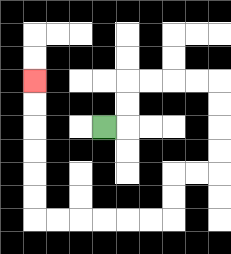{'start': '[4, 5]', 'end': '[1, 3]', 'path_directions': 'R,U,U,R,R,R,R,D,D,D,D,L,L,D,D,L,L,L,L,L,L,U,U,U,U,U,U', 'path_coordinates': '[[4, 5], [5, 5], [5, 4], [5, 3], [6, 3], [7, 3], [8, 3], [9, 3], [9, 4], [9, 5], [9, 6], [9, 7], [8, 7], [7, 7], [7, 8], [7, 9], [6, 9], [5, 9], [4, 9], [3, 9], [2, 9], [1, 9], [1, 8], [1, 7], [1, 6], [1, 5], [1, 4], [1, 3]]'}